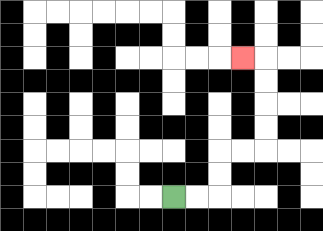{'start': '[7, 8]', 'end': '[10, 2]', 'path_directions': 'R,R,U,U,R,R,U,U,U,U,L', 'path_coordinates': '[[7, 8], [8, 8], [9, 8], [9, 7], [9, 6], [10, 6], [11, 6], [11, 5], [11, 4], [11, 3], [11, 2], [10, 2]]'}